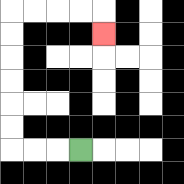{'start': '[3, 6]', 'end': '[4, 1]', 'path_directions': 'L,L,L,U,U,U,U,U,U,R,R,R,R,D', 'path_coordinates': '[[3, 6], [2, 6], [1, 6], [0, 6], [0, 5], [0, 4], [0, 3], [0, 2], [0, 1], [0, 0], [1, 0], [2, 0], [3, 0], [4, 0], [4, 1]]'}